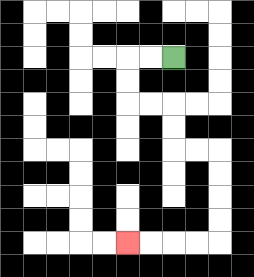{'start': '[7, 2]', 'end': '[5, 10]', 'path_directions': 'L,L,D,D,R,R,D,D,R,R,D,D,D,D,L,L,L,L', 'path_coordinates': '[[7, 2], [6, 2], [5, 2], [5, 3], [5, 4], [6, 4], [7, 4], [7, 5], [7, 6], [8, 6], [9, 6], [9, 7], [9, 8], [9, 9], [9, 10], [8, 10], [7, 10], [6, 10], [5, 10]]'}